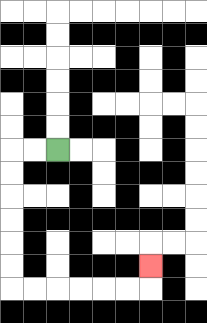{'start': '[2, 6]', 'end': '[6, 11]', 'path_directions': 'L,L,D,D,D,D,D,D,R,R,R,R,R,R,U', 'path_coordinates': '[[2, 6], [1, 6], [0, 6], [0, 7], [0, 8], [0, 9], [0, 10], [0, 11], [0, 12], [1, 12], [2, 12], [3, 12], [4, 12], [5, 12], [6, 12], [6, 11]]'}